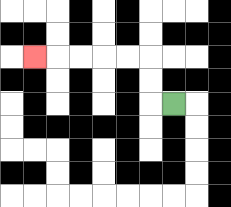{'start': '[7, 4]', 'end': '[1, 2]', 'path_directions': 'L,U,U,L,L,L,L,L', 'path_coordinates': '[[7, 4], [6, 4], [6, 3], [6, 2], [5, 2], [4, 2], [3, 2], [2, 2], [1, 2]]'}